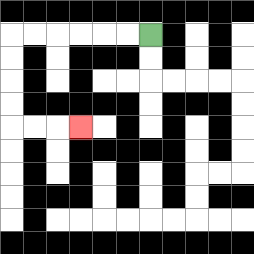{'start': '[6, 1]', 'end': '[3, 5]', 'path_directions': 'L,L,L,L,L,L,D,D,D,D,R,R,R', 'path_coordinates': '[[6, 1], [5, 1], [4, 1], [3, 1], [2, 1], [1, 1], [0, 1], [0, 2], [0, 3], [0, 4], [0, 5], [1, 5], [2, 5], [3, 5]]'}